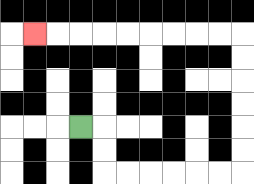{'start': '[3, 5]', 'end': '[1, 1]', 'path_directions': 'R,D,D,R,R,R,R,R,R,U,U,U,U,U,U,L,L,L,L,L,L,L,L,L', 'path_coordinates': '[[3, 5], [4, 5], [4, 6], [4, 7], [5, 7], [6, 7], [7, 7], [8, 7], [9, 7], [10, 7], [10, 6], [10, 5], [10, 4], [10, 3], [10, 2], [10, 1], [9, 1], [8, 1], [7, 1], [6, 1], [5, 1], [4, 1], [3, 1], [2, 1], [1, 1]]'}